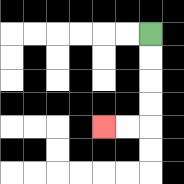{'start': '[6, 1]', 'end': '[4, 5]', 'path_directions': 'D,D,D,D,L,L', 'path_coordinates': '[[6, 1], [6, 2], [6, 3], [6, 4], [6, 5], [5, 5], [4, 5]]'}